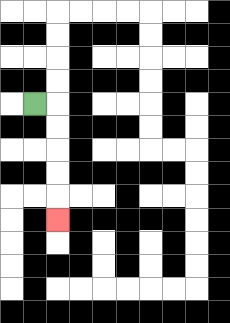{'start': '[1, 4]', 'end': '[2, 9]', 'path_directions': 'R,D,D,D,D,D', 'path_coordinates': '[[1, 4], [2, 4], [2, 5], [2, 6], [2, 7], [2, 8], [2, 9]]'}